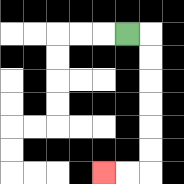{'start': '[5, 1]', 'end': '[4, 7]', 'path_directions': 'R,D,D,D,D,D,D,L,L', 'path_coordinates': '[[5, 1], [6, 1], [6, 2], [6, 3], [6, 4], [6, 5], [6, 6], [6, 7], [5, 7], [4, 7]]'}